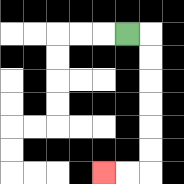{'start': '[5, 1]', 'end': '[4, 7]', 'path_directions': 'R,D,D,D,D,D,D,L,L', 'path_coordinates': '[[5, 1], [6, 1], [6, 2], [6, 3], [6, 4], [6, 5], [6, 6], [6, 7], [5, 7], [4, 7]]'}